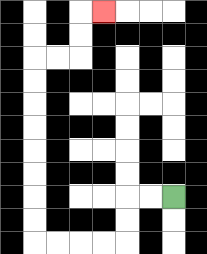{'start': '[7, 8]', 'end': '[4, 0]', 'path_directions': 'L,L,D,D,L,L,L,L,U,U,U,U,U,U,U,U,R,R,U,U,R', 'path_coordinates': '[[7, 8], [6, 8], [5, 8], [5, 9], [5, 10], [4, 10], [3, 10], [2, 10], [1, 10], [1, 9], [1, 8], [1, 7], [1, 6], [1, 5], [1, 4], [1, 3], [1, 2], [2, 2], [3, 2], [3, 1], [3, 0], [4, 0]]'}